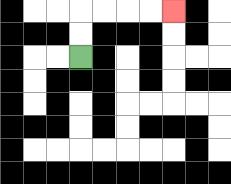{'start': '[3, 2]', 'end': '[7, 0]', 'path_directions': 'U,U,R,R,R,R', 'path_coordinates': '[[3, 2], [3, 1], [3, 0], [4, 0], [5, 0], [6, 0], [7, 0]]'}